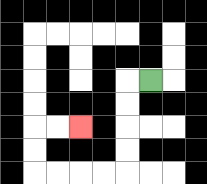{'start': '[6, 3]', 'end': '[3, 5]', 'path_directions': 'L,D,D,D,D,L,L,L,L,U,U,R,R', 'path_coordinates': '[[6, 3], [5, 3], [5, 4], [5, 5], [5, 6], [5, 7], [4, 7], [3, 7], [2, 7], [1, 7], [1, 6], [1, 5], [2, 5], [3, 5]]'}